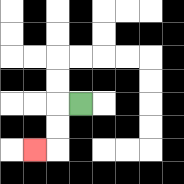{'start': '[3, 4]', 'end': '[1, 6]', 'path_directions': 'L,D,D,L', 'path_coordinates': '[[3, 4], [2, 4], [2, 5], [2, 6], [1, 6]]'}